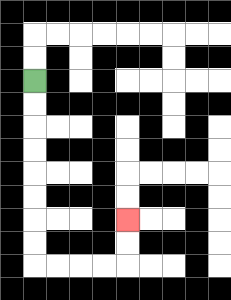{'start': '[1, 3]', 'end': '[5, 9]', 'path_directions': 'D,D,D,D,D,D,D,D,R,R,R,R,U,U', 'path_coordinates': '[[1, 3], [1, 4], [1, 5], [1, 6], [1, 7], [1, 8], [1, 9], [1, 10], [1, 11], [2, 11], [3, 11], [4, 11], [5, 11], [5, 10], [5, 9]]'}